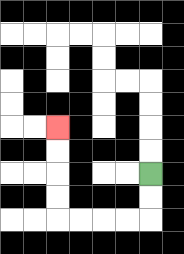{'start': '[6, 7]', 'end': '[2, 5]', 'path_directions': 'D,D,L,L,L,L,U,U,U,U', 'path_coordinates': '[[6, 7], [6, 8], [6, 9], [5, 9], [4, 9], [3, 9], [2, 9], [2, 8], [2, 7], [2, 6], [2, 5]]'}